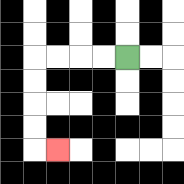{'start': '[5, 2]', 'end': '[2, 6]', 'path_directions': 'L,L,L,L,D,D,D,D,R', 'path_coordinates': '[[5, 2], [4, 2], [3, 2], [2, 2], [1, 2], [1, 3], [1, 4], [1, 5], [1, 6], [2, 6]]'}